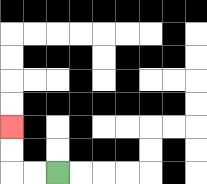{'start': '[2, 7]', 'end': '[0, 5]', 'path_directions': 'L,L,U,U', 'path_coordinates': '[[2, 7], [1, 7], [0, 7], [0, 6], [0, 5]]'}